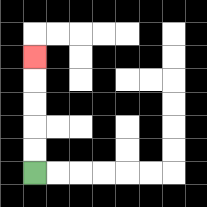{'start': '[1, 7]', 'end': '[1, 2]', 'path_directions': 'U,U,U,U,U', 'path_coordinates': '[[1, 7], [1, 6], [1, 5], [1, 4], [1, 3], [1, 2]]'}